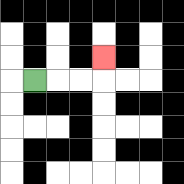{'start': '[1, 3]', 'end': '[4, 2]', 'path_directions': 'R,R,R,U', 'path_coordinates': '[[1, 3], [2, 3], [3, 3], [4, 3], [4, 2]]'}